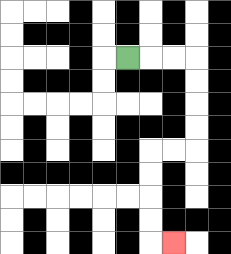{'start': '[5, 2]', 'end': '[7, 10]', 'path_directions': 'R,R,R,D,D,D,D,L,L,D,D,D,D,R', 'path_coordinates': '[[5, 2], [6, 2], [7, 2], [8, 2], [8, 3], [8, 4], [8, 5], [8, 6], [7, 6], [6, 6], [6, 7], [6, 8], [6, 9], [6, 10], [7, 10]]'}